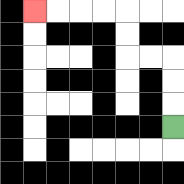{'start': '[7, 5]', 'end': '[1, 0]', 'path_directions': 'U,U,U,L,L,U,U,L,L,L,L', 'path_coordinates': '[[7, 5], [7, 4], [7, 3], [7, 2], [6, 2], [5, 2], [5, 1], [5, 0], [4, 0], [3, 0], [2, 0], [1, 0]]'}